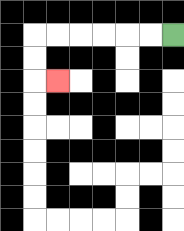{'start': '[7, 1]', 'end': '[2, 3]', 'path_directions': 'L,L,L,L,L,L,D,D,R', 'path_coordinates': '[[7, 1], [6, 1], [5, 1], [4, 1], [3, 1], [2, 1], [1, 1], [1, 2], [1, 3], [2, 3]]'}